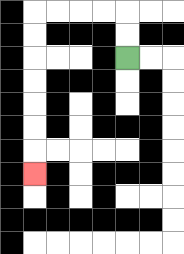{'start': '[5, 2]', 'end': '[1, 7]', 'path_directions': 'U,U,L,L,L,L,D,D,D,D,D,D,D', 'path_coordinates': '[[5, 2], [5, 1], [5, 0], [4, 0], [3, 0], [2, 0], [1, 0], [1, 1], [1, 2], [1, 3], [1, 4], [1, 5], [1, 6], [1, 7]]'}